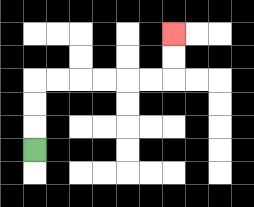{'start': '[1, 6]', 'end': '[7, 1]', 'path_directions': 'U,U,U,R,R,R,R,R,R,U,U', 'path_coordinates': '[[1, 6], [1, 5], [1, 4], [1, 3], [2, 3], [3, 3], [4, 3], [5, 3], [6, 3], [7, 3], [7, 2], [7, 1]]'}